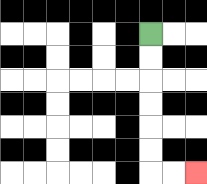{'start': '[6, 1]', 'end': '[8, 7]', 'path_directions': 'D,D,D,D,D,D,R,R', 'path_coordinates': '[[6, 1], [6, 2], [6, 3], [6, 4], [6, 5], [6, 6], [6, 7], [7, 7], [8, 7]]'}